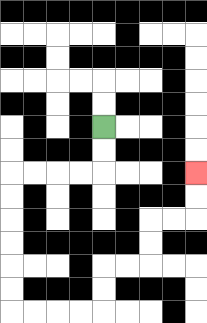{'start': '[4, 5]', 'end': '[8, 7]', 'path_directions': 'D,D,L,L,L,L,D,D,D,D,D,D,R,R,R,R,U,U,R,R,U,U,R,R,U,U', 'path_coordinates': '[[4, 5], [4, 6], [4, 7], [3, 7], [2, 7], [1, 7], [0, 7], [0, 8], [0, 9], [0, 10], [0, 11], [0, 12], [0, 13], [1, 13], [2, 13], [3, 13], [4, 13], [4, 12], [4, 11], [5, 11], [6, 11], [6, 10], [6, 9], [7, 9], [8, 9], [8, 8], [8, 7]]'}